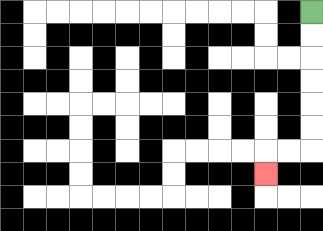{'start': '[13, 0]', 'end': '[11, 7]', 'path_directions': 'D,D,D,D,D,D,L,L,D', 'path_coordinates': '[[13, 0], [13, 1], [13, 2], [13, 3], [13, 4], [13, 5], [13, 6], [12, 6], [11, 6], [11, 7]]'}